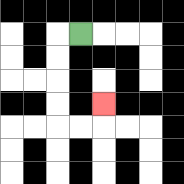{'start': '[3, 1]', 'end': '[4, 4]', 'path_directions': 'L,D,D,D,D,R,R,U', 'path_coordinates': '[[3, 1], [2, 1], [2, 2], [2, 3], [2, 4], [2, 5], [3, 5], [4, 5], [4, 4]]'}